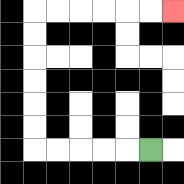{'start': '[6, 6]', 'end': '[7, 0]', 'path_directions': 'L,L,L,L,L,U,U,U,U,U,U,R,R,R,R,R,R', 'path_coordinates': '[[6, 6], [5, 6], [4, 6], [3, 6], [2, 6], [1, 6], [1, 5], [1, 4], [1, 3], [1, 2], [1, 1], [1, 0], [2, 0], [3, 0], [4, 0], [5, 0], [6, 0], [7, 0]]'}